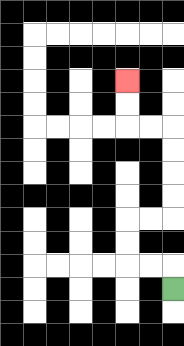{'start': '[7, 12]', 'end': '[5, 3]', 'path_directions': 'U,L,L,U,U,R,R,U,U,U,U,L,L,U,U', 'path_coordinates': '[[7, 12], [7, 11], [6, 11], [5, 11], [5, 10], [5, 9], [6, 9], [7, 9], [7, 8], [7, 7], [7, 6], [7, 5], [6, 5], [5, 5], [5, 4], [5, 3]]'}